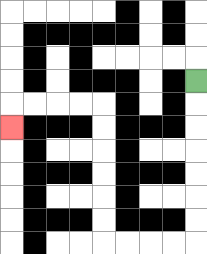{'start': '[8, 3]', 'end': '[0, 5]', 'path_directions': 'D,D,D,D,D,D,D,L,L,L,L,U,U,U,U,U,U,L,L,L,L,D', 'path_coordinates': '[[8, 3], [8, 4], [8, 5], [8, 6], [8, 7], [8, 8], [8, 9], [8, 10], [7, 10], [6, 10], [5, 10], [4, 10], [4, 9], [4, 8], [4, 7], [4, 6], [4, 5], [4, 4], [3, 4], [2, 4], [1, 4], [0, 4], [0, 5]]'}